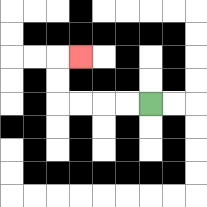{'start': '[6, 4]', 'end': '[3, 2]', 'path_directions': 'L,L,L,L,U,U,R', 'path_coordinates': '[[6, 4], [5, 4], [4, 4], [3, 4], [2, 4], [2, 3], [2, 2], [3, 2]]'}